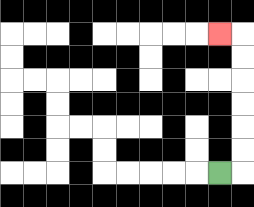{'start': '[9, 7]', 'end': '[9, 1]', 'path_directions': 'R,U,U,U,U,U,U,L', 'path_coordinates': '[[9, 7], [10, 7], [10, 6], [10, 5], [10, 4], [10, 3], [10, 2], [10, 1], [9, 1]]'}